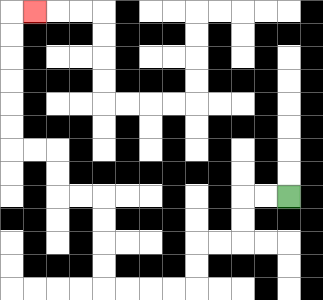{'start': '[12, 8]', 'end': '[1, 0]', 'path_directions': 'L,L,D,D,L,L,D,D,L,L,L,L,U,U,U,U,L,L,U,U,L,L,U,U,U,U,U,U,R', 'path_coordinates': '[[12, 8], [11, 8], [10, 8], [10, 9], [10, 10], [9, 10], [8, 10], [8, 11], [8, 12], [7, 12], [6, 12], [5, 12], [4, 12], [4, 11], [4, 10], [4, 9], [4, 8], [3, 8], [2, 8], [2, 7], [2, 6], [1, 6], [0, 6], [0, 5], [0, 4], [0, 3], [0, 2], [0, 1], [0, 0], [1, 0]]'}